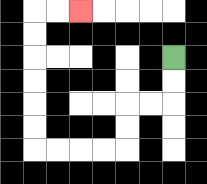{'start': '[7, 2]', 'end': '[3, 0]', 'path_directions': 'D,D,L,L,D,D,L,L,L,L,U,U,U,U,U,U,R,R', 'path_coordinates': '[[7, 2], [7, 3], [7, 4], [6, 4], [5, 4], [5, 5], [5, 6], [4, 6], [3, 6], [2, 6], [1, 6], [1, 5], [1, 4], [1, 3], [1, 2], [1, 1], [1, 0], [2, 0], [3, 0]]'}